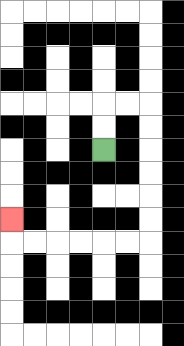{'start': '[4, 6]', 'end': '[0, 9]', 'path_directions': 'U,U,R,R,D,D,D,D,D,D,L,L,L,L,L,L,U', 'path_coordinates': '[[4, 6], [4, 5], [4, 4], [5, 4], [6, 4], [6, 5], [6, 6], [6, 7], [6, 8], [6, 9], [6, 10], [5, 10], [4, 10], [3, 10], [2, 10], [1, 10], [0, 10], [0, 9]]'}